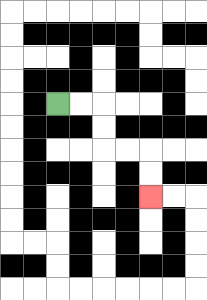{'start': '[2, 4]', 'end': '[6, 8]', 'path_directions': 'R,R,D,D,R,R,D,D', 'path_coordinates': '[[2, 4], [3, 4], [4, 4], [4, 5], [4, 6], [5, 6], [6, 6], [6, 7], [6, 8]]'}